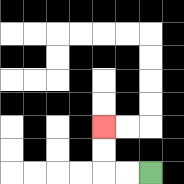{'start': '[6, 7]', 'end': '[4, 5]', 'path_directions': 'L,L,U,U', 'path_coordinates': '[[6, 7], [5, 7], [4, 7], [4, 6], [4, 5]]'}